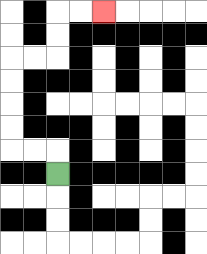{'start': '[2, 7]', 'end': '[4, 0]', 'path_directions': 'U,L,L,U,U,U,U,R,R,U,U,R,R', 'path_coordinates': '[[2, 7], [2, 6], [1, 6], [0, 6], [0, 5], [0, 4], [0, 3], [0, 2], [1, 2], [2, 2], [2, 1], [2, 0], [3, 0], [4, 0]]'}